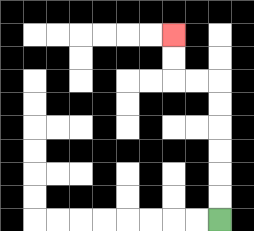{'start': '[9, 9]', 'end': '[7, 1]', 'path_directions': 'U,U,U,U,U,U,L,L,U,U', 'path_coordinates': '[[9, 9], [9, 8], [9, 7], [9, 6], [9, 5], [9, 4], [9, 3], [8, 3], [7, 3], [7, 2], [7, 1]]'}